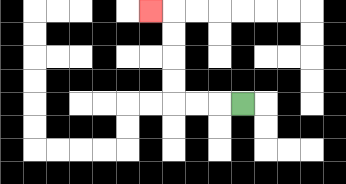{'start': '[10, 4]', 'end': '[6, 0]', 'path_directions': 'L,L,L,U,U,U,U,L', 'path_coordinates': '[[10, 4], [9, 4], [8, 4], [7, 4], [7, 3], [7, 2], [7, 1], [7, 0], [6, 0]]'}